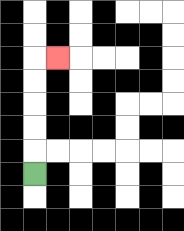{'start': '[1, 7]', 'end': '[2, 2]', 'path_directions': 'U,U,U,U,U,R', 'path_coordinates': '[[1, 7], [1, 6], [1, 5], [1, 4], [1, 3], [1, 2], [2, 2]]'}